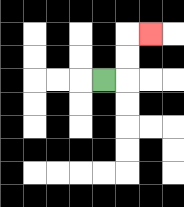{'start': '[4, 3]', 'end': '[6, 1]', 'path_directions': 'R,U,U,R', 'path_coordinates': '[[4, 3], [5, 3], [5, 2], [5, 1], [6, 1]]'}